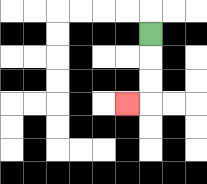{'start': '[6, 1]', 'end': '[5, 4]', 'path_directions': 'D,D,D,L', 'path_coordinates': '[[6, 1], [6, 2], [6, 3], [6, 4], [5, 4]]'}